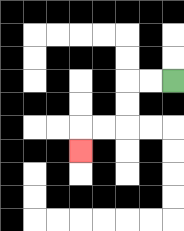{'start': '[7, 3]', 'end': '[3, 6]', 'path_directions': 'L,L,D,D,L,L,D', 'path_coordinates': '[[7, 3], [6, 3], [5, 3], [5, 4], [5, 5], [4, 5], [3, 5], [3, 6]]'}